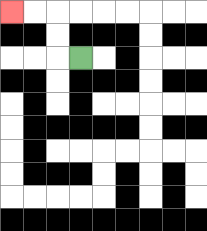{'start': '[3, 2]', 'end': '[0, 0]', 'path_directions': 'L,U,U,L,L', 'path_coordinates': '[[3, 2], [2, 2], [2, 1], [2, 0], [1, 0], [0, 0]]'}